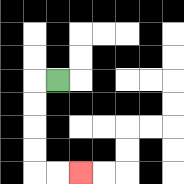{'start': '[2, 3]', 'end': '[3, 7]', 'path_directions': 'L,D,D,D,D,R,R', 'path_coordinates': '[[2, 3], [1, 3], [1, 4], [1, 5], [1, 6], [1, 7], [2, 7], [3, 7]]'}